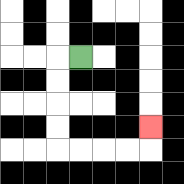{'start': '[3, 2]', 'end': '[6, 5]', 'path_directions': 'L,D,D,D,D,R,R,R,R,U', 'path_coordinates': '[[3, 2], [2, 2], [2, 3], [2, 4], [2, 5], [2, 6], [3, 6], [4, 6], [5, 6], [6, 6], [6, 5]]'}